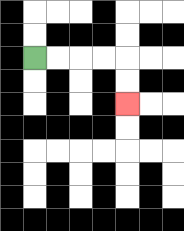{'start': '[1, 2]', 'end': '[5, 4]', 'path_directions': 'R,R,R,R,D,D', 'path_coordinates': '[[1, 2], [2, 2], [3, 2], [4, 2], [5, 2], [5, 3], [5, 4]]'}